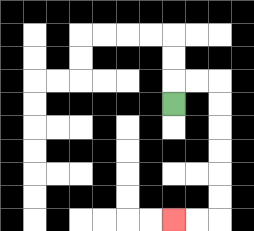{'start': '[7, 4]', 'end': '[7, 9]', 'path_directions': 'U,R,R,D,D,D,D,D,D,L,L', 'path_coordinates': '[[7, 4], [7, 3], [8, 3], [9, 3], [9, 4], [9, 5], [9, 6], [9, 7], [9, 8], [9, 9], [8, 9], [7, 9]]'}